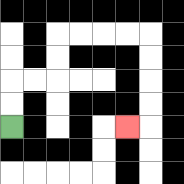{'start': '[0, 5]', 'end': '[5, 5]', 'path_directions': 'U,U,R,R,U,U,R,R,R,R,D,D,D,D,L', 'path_coordinates': '[[0, 5], [0, 4], [0, 3], [1, 3], [2, 3], [2, 2], [2, 1], [3, 1], [4, 1], [5, 1], [6, 1], [6, 2], [6, 3], [6, 4], [6, 5], [5, 5]]'}